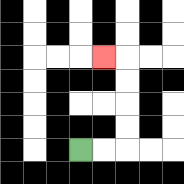{'start': '[3, 6]', 'end': '[4, 2]', 'path_directions': 'R,R,U,U,U,U,L', 'path_coordinates': '[[3, 6], [4, 6], [5, 6], [5, 5], [5, 4], [5, 3], [5, 2], [4, 2]]'}